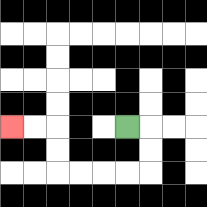{'start': '[5, 5]', 'end': '[0, 5]', 'path_directions': 'R,D,D,L,L,L,L,U,U,L,L', 'path_coordinates': '[[5, 5], [6, 5], [6, 6], [6, 7], [5, 7], [4, 7], [3, 7], [2, 7], [2, 6], [2, 5], [1, 5], [0, 5]]'}